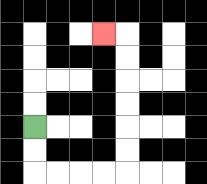{'start': '[1, 5]', 'end': '[4, 1]', 'path_directions': 'D,D,R,R,R,R,U,U,U,U,U,U,L', 'path_coordinates': '[[1, 5], [1, 6], [1, 7], [2, 7], [3, 7], [4, 7], [5, 7], [5, 6], [5, 5], [5, 4], [5, 3], [5, 2], [5, 1], [4, 1]]'}